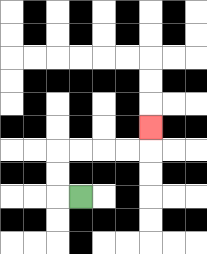{'start': '[3, 8]', 'end': '[6, 5]', 'path_directions': 'L,U,U,R,R,R,R,U', 'path_coordinates': '[[3, 8], [2, 8], [2, 7], [2, 6], [3, 6], [4, 6], [5, 6], [6, 6], [6, 5]]'}